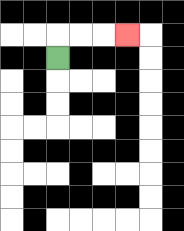{'start': '[2, 2]', 'end': '[5, 1]', 'path_directions': 'U,R,R,R', 'path_coordinates': '[[2, 2], [2, 1], [3, 1], [4, 1], [5, 1]]'}